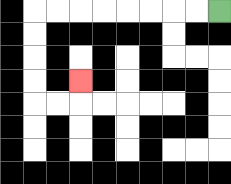{'start': '[9, 0]', 'end': '[3, 3]', 'path_directions': 'L,L,L,L,L,L,L,L,D,D,D,D,R,R,U', 'path_coordinates': '[[9, 0], [8, 0], [7, 0], [6, 0], [5, 0], [4, 0], [3, 0], [2, 0], [1, 0], [1, 1], [1, 2], [1, 3], [1, 4], [2, 4], [3, 4], [3, 3]]'}